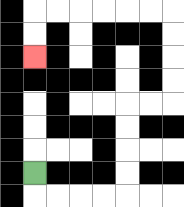{'start': '[1, 7]', 'end': '[1, 2]', 'path_directions': 'D,R,R,R,R,U,U,U,U,R,R,U,U,U,U,L,L,L,L,L,L,D,D', 'path_coordinates': '[[1, 7], [1, 8], [2, 8], [3, 8], [4, 8], [5, 8], [5, 7], [5, 6], [5, 5], [5, 4], [6, 4], [7, 4], [7, 3], [7, 2], [7, 1], [7, 0], [6, 0], [5, 0], [4, 0], [3, 0], [2, 0], [1, 0], [1, 1], [1, 2]]'}